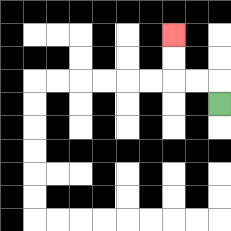{'start': '[9, 4]', 'end': '[7, 1]', 'path_directions': 'U,L,L,U,U', 'path_coordinates': '[[9, 4], [9, 3], [8, 3], [7, 3], [7, 2], [7, 1]]'}